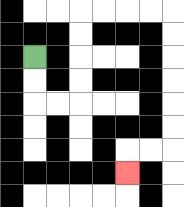{'start': '[1, 2]', 'end': '[5, 7]', 'path_directions': 'D,D,R,R,U,U,U,U,R,R,R,R,D,D,D,D,D,D,L,L,D', 'path_coordinates': '[[1, 2], [1, 3], [1, 4], [2, 4], [3, 4], [3, 3], [3, 2], [3, 1], [3, 0], [4, 0], [5, 0], [6, 0], [7, 0], [7, 1], [7, 2], [7, 3], [7, 4], [7, 5], [7, 6], [6, 6], [5, 6], [5, 7]]'}